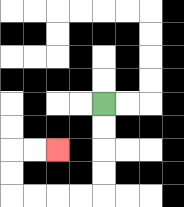{'start': '[4, 4]', 'end': '[2, 6]', 'path_directions': 'D,D,D,D,L,L,L,L,U,U,R,R', 'path_coordinates': '[[4, 4], [4, 5], [4, 6], [4, 7], [4, 8], [3, 8], [2, 8], [1, 8], [0, 8], [0, 7], [0, 6], [1, 6], [2, 6]]'}